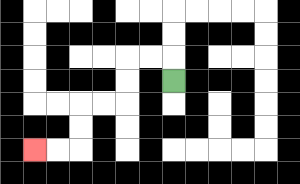{'start': '[7, 3]', 'end': '[1, 6]', 'path_directions': 'U,L,L,D,D,L,L,D,D,L,L', 'path_coordinates': '[[7, 3], [7, 2], [6, 2], [5, 2], [5, 3], [5, 4], [4, 4], [3, 4], [3, 5], [3, 6], [2, 6], [1, 6]]'}